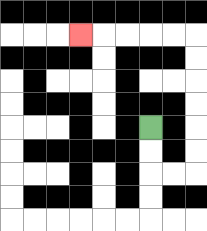{'start': '[6, 5]', 'end': '[3, 1]', 'path_directions': 'D,D,R,R,U,U,U,U,U,U,L,L,L,L,L', 'path_coordinates': '[[6, 5], [6, 6], [6, 7], [7, 7], [8, 7], [8, 6], [8, 5], [8, 4], [8, 3], [8, 2], [8, 1], [7, 1], [6, 1], [5, 1], [4, 1], [3, 1]]'}